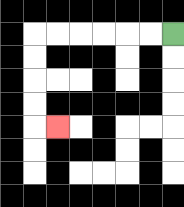{'start': '[7, 1]', 'end': '[2, 5]', 'path_directions': 'L,L,L,L,L,L,D,D,D,D,R', 'path_coordinates': '[[7, 1], [6, 1], [5, 1], [4, 1], [3, 1], [2, 1], [1, 1], [1, 2], [1, 3], [1, 4], [1, 5], [2, 5]]'}